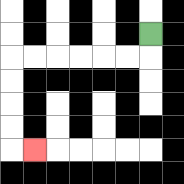{'start': '[6, 1]', 'end': '[1, 6]', 'path_directions': 'D,L,L,L,L,L,L,D,D,D,D,R', 'path_coordinates': '[[6, 1], [6, 2], [5, 2], [4, 2], [3, 2], [2, 2], [1, 2], [0, 2], [0, 3], [0, 4], [0, 5], [0, 6], [1, 6]]'}